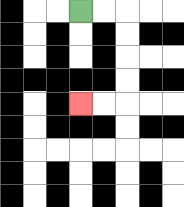{'start': '[3, 0]', 'end': '[3, 4]', 'path_directions': 'R,R,D,D,D,D,L,L', 'path_coordinates': '[[3, 0], [4, 0], [5, 0], [5, 1], [5, 2], [5, 3], [5, 4], [4, 4], [3, 4]]'}